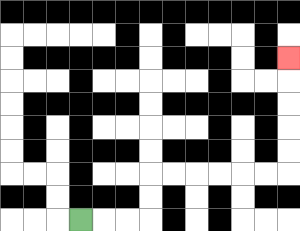{'start': '[3, 9]', 'end': '[12, 2]', 'path_directions': 'R,R,R,U,U,R,R,R,R,R,R,U,U,U,U,U', 'path_coordinates': '[[3, 9], [4, 9], [5, 9], [6, 9], [6, 8], [6, 7], [7, 7], [8, 7], [9, 7], [10, 7], [11, 7], [12, 7], [12, 6], [12, 5], [12, 4], [12, 3], [12, 2]]'}